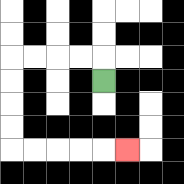{'start': '[4, 3]', 'end': '[5, 6]', 'path_directions': 'U,L,L,L,L,D,D,D,D,R,R,R,R,R', 'path_coordinates': '[[4, 3], [4, 2], [3, 2], [2, 2], [1, 2], [0, 2], [0, 3], [0, 4], [0, 5], [0, 6], [1, 6], [2, 6], [3, 6], [4, 6], [5, 6]]'}